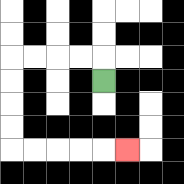{'start': '[4, 3]', 'end': '[5, 6]', 'path_directions': 'U,L,L,L,L,D,D,D,D,R,R,R,R,R', 'path_coordinates': '[[4, 3], [4, 2], [3, 2], [2, 2], [1, 2], [0, 2], [0, 3], [0, 4], [0, 5], [0, 6], [1, 6], [2, 6], [3, 6], [4, 6], [5, 6]]'}